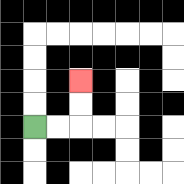{'start': '[1, 5]', 'end': '[3, 3]', 'path_directions': 'R,R,U,U', 'path_coordinates': '[[1, 5], [2, 5], [3, 5], [3, 4], [3, 3]]'}